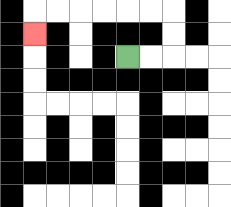{'start': '[5, 2]', 'end': '[1, 1]', 'path_directions': 'R,R,U,U,L,L,L,L,L,L,D', 'path_coordinates': '[[5, 2], [6, 2], [7, 2], [7, 1], [7, 0], [6, 0], [5, 0], [4, 0], [3, 0], [2, 0], [1, 0], [1, 1]]'}